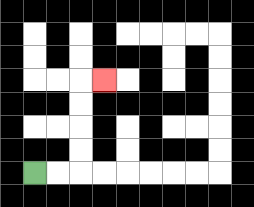{'start': '[1, 7]', 'end': '[4, 3]', 'path_directions': 'R,R,U,U,U,U,R', 'path_coordinates': '[[1, 7], [2, 7], [3, 7], [3, 6], [3, 5], [3, 4], [3, 3], [4, 3]]'}